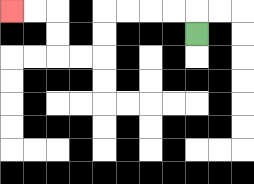{'start': '[8, 1]', 'end': '[0, 0]', 'path_directions': 'U,L,L,L,L,D,D,L,L,U,U,L,L', 'path_coordinates': '[[8, 1], [8, 0], [7, 0], [6, 0], [5, 0], [4, 0], [4, 1], [4, 2], [3, 2], [2, 2], [2, 1], [2, 0], [1, 0], [0, 0]]'}